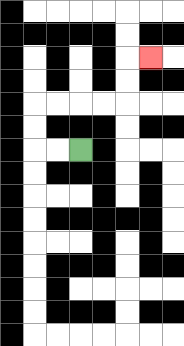{'start': '[3, 6]', 'end': '[6, 2]', 'path_directions': 'L,L,U,U,R,R,R,R,U,U,R', 'path_coordinates': '[[3, 6], [2, 6], [1, 6], [1, 5], [1, 4], [2, 4], [3, 4], [4, 4], [5, 4], [5, 3], [5, 2], [6, 2]]'}